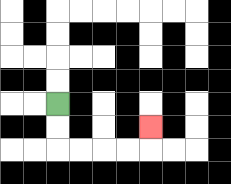{'start': '[2, 4]', 'end': '[6, 5]', 'path_directions': 'D,D,R,R,R,R,U', 'path_coordinates': '[[2, 4], [2, 5], [2, 6], [3, 6], [4, 6], [5, 6], [6, 6], [6, 5]]'}